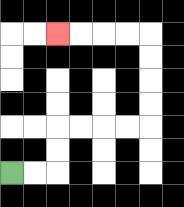{'start': '[0, 7]', 'end': '[2, 1]', 'path_directions': 'R,R,U,U,R,R,R,R,U,U,U,U,L,L,L,L', 'path_coordinates': '[[0, 7], [1, 7], [2, 7], [2, 6], [2, 5], [3, 5], [4, 5], [5, 5], [6, 5], [6, 4], [6, 3], [6, 2], [6, 1], [5, 1], [4, 1], [3, 1], [2, 1]]'}